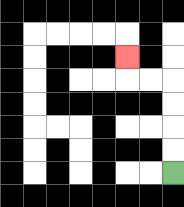{'start': '[7, 7]', 'end': '[5, 2]', 'path_directions': 'U,U,U,U,L,L,U', 'path_coordinates': '[[7, 7], [7, 6], [7, 5], [7, 4], [7, 3], [6, 3], [5, 3], [5, 2]]'}